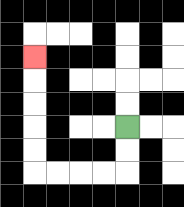{'start': '[5, 5]', 'end': '[1, 2]', 'path_directions': 'D,D,L,L,L,L,U,U,U,U,U', 'path_coordinates': '[[5, 5], [5, 6], [5, 7], [4, 7], [3, 7], [2, 7], [1, 7], [1, 6], [1, 5], [1, 4], [1, 3], [1, 2]]'}